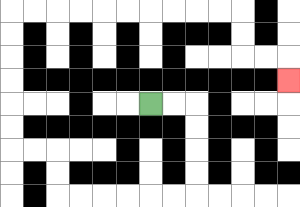{'start': '[6, 4]', 'end': '[12, 3]', 'path_directions': 'R,R,D,D,D,D,L,L,L,L,L,L,U,U,L,L,U,U,U,U,U,U,R,R,R,R,R,R,R,R,R,R,D,D,R,R,D', 'path_coordinates': '[[6, 4], [7, 4], [8, 4], [8, 5], [8, 6], [8, 7], [8, 8], [7, 8], [6, 8], [5, 8], [4, 8], [3, 8], [2, 8], [2, 7], [2, 6], [1, 6], [0, 6], [0, 5], [0, 4], [0, 3], [0, 2], [0, 1], [0, 0], [1, 0], [2, 0], [3, 0], [4, 0], [5, 0], [6, 0], [7, 0], [8, 0], [9, 0], [10, 0], [10, 1], [10, 2], [11, 2], [12, 2], [12, 3]]'}